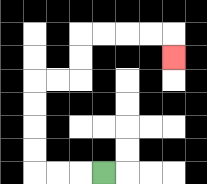{'start': '[4, 7]', 'end': '[7, 2]', 'path_directions': 'L,L,L,U,U,U,U,R,R,U,U,R,R,R,R,D', 'path_coordinates': '[[4, 7], [3, 7], [2, 7], [1, 7], [1, 6], [1, 5], [1, 4], [1, 3], [2, 3], [3, 3], [3, 2], [3, 1], [4, 1], [5, 1], [6, 1], [7, 1], [7, 2]]'}